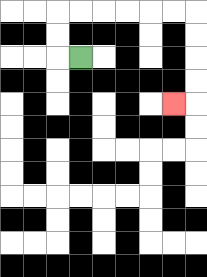{'start': '[3, 2]', 'end': '[7, 4]', 'path_directions': 'L,U,U,R,R,R,R,R,R,D,D,D,D,L', 'path_coordinates': '[[3, 2], [2, 2], [2, 1], [2, 0], [3, 0], [4, 0], [5, 0], [6, 0], [7, 0], [8, 0], [8, 1], [8, 2], [8, 3], [8, 4], [7, 4]]'}